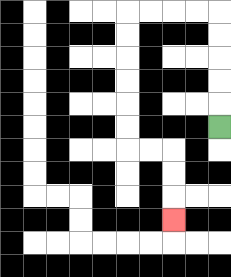{'start': '[9, 5]', 'end': '[7, 9]', 'path_directions': 'U,U,U,U,U,L,L,L,L,D,D,D,D,D,D,R,R,D,D,D', 'path_coordinates': '[[9, 5], [9, 4], [9, 3], [9, 2], [9, 1], [9, 0], [8, 0], [7, 0], [6, 0], [5, 0], [5, 1], [5, 2], [5, 3], [5, 4], [5, 5], [5, 6], [6, 6], [7, 6], [7, 7], [7, 8], [7, 9]]'}